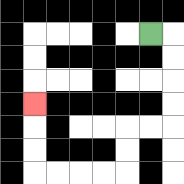{'start': '[6, 1]', 'end': '[1, 4]', 'path_directions': 'R,D,D,D,D,L,L,D,D,L,L,L,L,U,U,U', 'path_coordinates': '[[6, 1], [7, 1], [7, 2], [7, 3], [7, 4], [7, 5], [6, 5], [5, 5], [5, 6], [5, 7], [4, 7], [3, 7], [2, 7], [1, 7], [1, 6], [1, 5], [1, 4]]'}